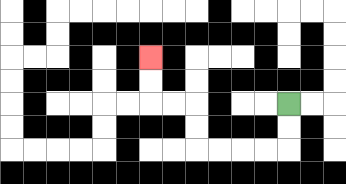{'start': '[12, 4]', 'end': '[6, 2]', 'path_directions': 'D,D,L,L,L,L,U,U,L,L,U,U', 'path_coordinates': '[[12, 4], [12, 5], [12, 6], [11, 6], [10, 6], [9, 6], [8, 6], [8, 5], [8, 4], [7, 4], [6, 4], [6, 3], [6, 2]]'}